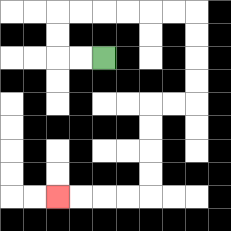{'start': '[4, 2]', 'end': '[2, 8]', 'path_directions': 'L,L,U,U,R,R,R,R,R,R,D,D,D,D,L,L,D,D,D,D,L,L,L,L', 'path_coordinates': '[[4, 2], [3, 2], [2, 2], [2, 1], [2, 0], [3, 0], [4, 0], [5, 0], [6, 0], [7, 0], [8, 0], [8, 1], [8, 2], [8, 3], [8, 4], [7, 4], [6, 4], [6, 5], [6, 6], [6, 7], [6, 8], [5, 8], [4, 8], [3, 8], [2, 8]]'}